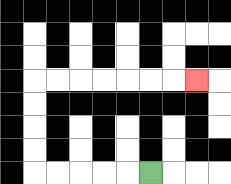{'start': '[6, 7]', 'end': '[8, 3]', 'path_directions': 'L,L,L,L,L,U,U,U,U,R,R,R,R,R,R,R', 'path_coordinates': '[[6, 7], [5, 7], [4, 7], [3, 7], [2, 7], [1, 7], [1, 6], [1, 5], [1, 4], [1, 3], [2, 3], [3, 3], [4, 3], [5, 3], [6, 3], [7, 3], [8, 3]]'}